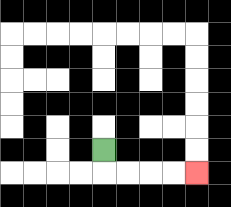{'start': '[4, 6]', 'end': '[8, 7]', 'path_directions': 'D,R,R,R,R', 'path_coordinates': '[[4, 6], [4, 7], [5, 7], [6, 7], [7, 7], [8, 7]]'}